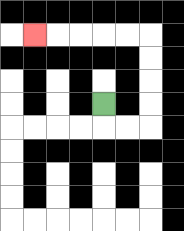{'start': '[4, 4]', 'end': '[1, 1]', 'path_directions': 'D,R,R,U,U,U,U,L,L,L,L,L', 'path_coordinates': '[[4, 4], [4, 5], [5, 5], [6, 5], [6, 4], [6, 3], [6, 2], [6, 1], [5, 1], [4, 1], [3, 1], [2, 1], [1, 1]]'}